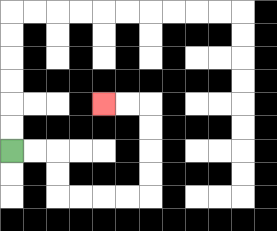{'start': '[0, 6]', 'end': '[4, 4]', 'path_directions': 'R,R,D,D,R,R,R,R,U,U,U,U,L,L', 'path_coordinates': '[[0, 6], [1, 6], [2, 6], [2, 7], [2, 8], [3, 8], [4, 8], [5, 8], [6, 8], [6, 7], [6, 6], [6, 5], [6, 4], [5, 4], [4, 4]]'}